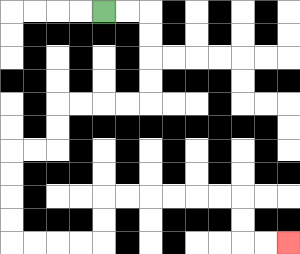{'start': '[4, 0]', 'end': '[12, 10]', 'path_directions': 'R,R,D,D,D,D,L,L,L,L,D,D,L,L,D,D,D,D,R,R,R,R,U,U,R,R,R,R,R,R,D,D,R,R', 'path_coordinates': '[[4, 0], [5, 0], [6, 0], [6, 1], [6, 2], [6, 3], [6, 4], [5, 4], [4, 4], [3, 4], [2, 4], [2, 5], [2, 6], [1, 6], [0, 6], [0, 7], [0, 8], [0, 9], [0, 10], [1, 10], [2, 10], [3, 10], [4, 10], [4, 9], [4, 8], [5, 8], [6, 8], [7, 8], [8, 8], [9, 8], [10, 8], [10, 9], [10, 10], [11, 10], [12, 10]]'}